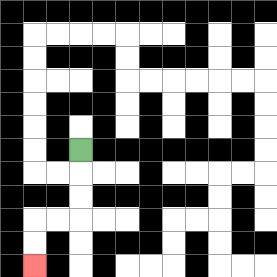{'start': '[3, 6]', 'end': '[1, 11]', 'path_directions': 'D,D,D,L,L,D,D', 'path_coordinates': '[[3, 6], [3, 7], [3, 8], [3, 9], [2, 9], [1, 9], [1, 10], [1, 11]]'}